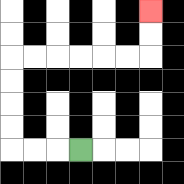{'start': '[3, 6]', 'end': '[6, 0]', 'path_directions': 'L,L,L,U,U,U,U,R,R,R,R,R,R,U,U', 'path_coordinates': '[[3, 6], [2, 6], [1, 6], [0, 6], [0, 5], [0, 4], [0, 3], [0, 2], [1, 2], [2, 2], [3, 2], [4, 2], [5, 2], [6, 2], [6, 1], [6, 0]]'}